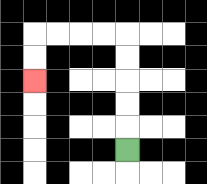{'start': '[5, 6]', 'end': '[1, 3]', 'path_directions': 'U,U,U,U,U,L,L,L,L,D,D', 'path_coordinates': '[[5, 6], [5, 5], [5, 4], [5, 3], [5, 2], [5, 1], [4, 1], [3, 1], [2, 1], [1, 1], [1, 2], [1, 3]]'}